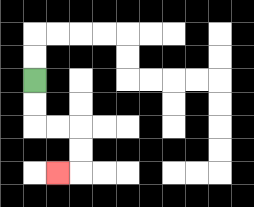{'start': '[1, 3]', 'end': '[2, 7]', 'path_directions': 'D,D,R,R,D,D,L', 'path_coordinates': '[[1, 3], [1, 4], [1, 5], [2, 5], [3, 5], [3, 6], [3, 7], [2, 7]]'}